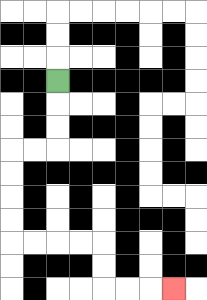{'start': '[2, 3]', 'end': '[7, 12]', 'path_directions': 'D,D,D,L,L,D,D,D,D,R,R,R,R,D,D,R,R,R', 'path_coordinates': '[[2, 3], [2, 4], [2, 5], [2, 6], [1, 6], [0, 6], [0, 7], [0, 8], [0, 9], [0, 10], [1, 10], [2, 10], [3, 10], [4, 10], [4, 11], [4, 12], [5, 12], [6, 12], [7, 12]]'}